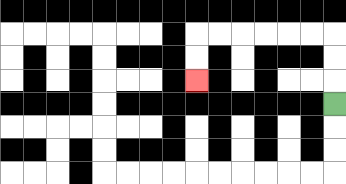{'start': '[14, 4]', 'end': '[8, 3]', 'path_directions': 'U,U,U,L,L,L,L,L,L,D,D', 'path_coordinates': '[[14, 4], [14, 3], [14, 2], [14, 1], [13, 1], [12, 1], [11, 1], [10, 1], [9, 1], [8, 1], [8, 2], [8, 3]]'}